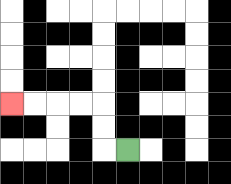{'start': '[5, 6]', 'end': '[0, 4]', 'path_directions': 'L,U,U,L,L,L,L', 'path_coordinates': '[[5, 6], [4, 6], [4, 5], [4, 4], [3, 4], [2, 4], [1, 4], [0, 4]]'}